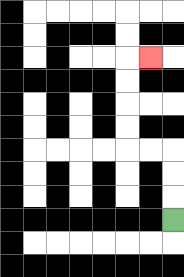{'start': '[7, 9]', 'end': '[6, 2]', 'path_directions': 'U,U,U,L,L,U,U,U,U,R', 'path_coordinates': '[[7, 9], [7, 8], [7, 7], [7, 6], [6, 6], [5, 6], [5, 5], [5, 4], [5, 3], [5, 2], [6, 2]]'}